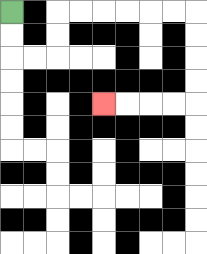{'start': '[0, 0]', 'end': '[4, 4]', 'path_directions': 'D,D,R,R,U,U,R,R,R,R,R,R,D,D,D,D,L,L,L,L', 'path_coordinates': '[[0, 0], [0, 1], [0, 2], [1, 2], [2, 2], [2, 1], [2, 0], [3, 0], [4, 0], [5, 0], [6, 0], [7, 0], [8, 0], [8, 1], [8, 2], [8, 3], [8, 4], [7, 4], [6, 4], [5, 4], [4, 4]]'}